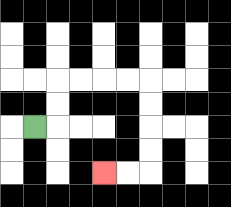{'start': '[1, 5]', 'end': '[4, 7]', 'path_directions': 'R,U,U,R,R,R,R,D,D,D,D,L,L', 'path_coordinates': '[[1, 5], [2, 5], [2, 4], [2, 3], [3, 3], [4, 3], [5, 3], [6, 3], [6, 4], [6, 5], [6, 6], [6, 7], [5, 7], [4, 7]]'}